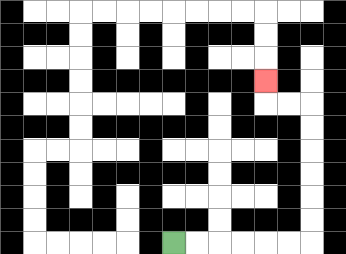{'start': '[7, 10]', 'end': '[11, 3]', 'path_directions': 'R,R,R,R,R,R,U,U,U,U,U,U,L,L,U', 'path_coordinates': '[[7, 10], [8, 10], [9, 10], [10, 10], [11, 10], [12, 10], [13, 10], [13, 9], [13, 8], [13, 7], [13, 6], [13, 5], [13, 4], [12, 4], [11, 4], [11, 3]]'}